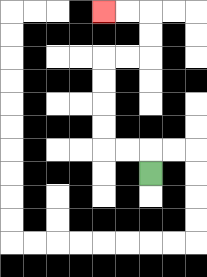{'start': '[6, 7]', 'end': '[4, 0]', 'path_directions': 'U,L,L,U,U,U,U,R,R,U,U,L,L', 'path_coordinates': '[[6, 7], [6, 6], [5, 6], [4, 6], [4, 5], [4, 4], [4, 3], [4, 2], [5, 2], [6, 2], [6, 1], [6, 0], [5, 0], [4, 0]]'}